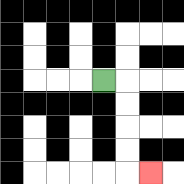{'start': '[4, 3]', 'end': '[6, 7]', 'path_directions': 'R,D,D,D,D,R', 'path_coordinates': '[[4, 3], [5, 3], [5, 4], [5, 5], [5, 6], [5, 7], [6, 7]]'}